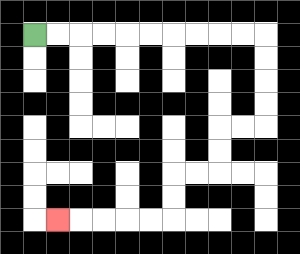{'start': '[1, 1]', 'end': '[2, 9]', 'path_directions': 'R,R,R,R,R,R,R,R,R,R,D,D,D,D,L,L,D,D,L,L,D,D,L,L,L,L,L', 'path_coordinates': '[[1, 1], [2, 1], [3, 1], [4, 1], [5, 1], [6, 1], [7, 1], [8, 1], [9, 1], [10, 1], [11, 1], [11, 2], [11, 3], [11, 4], [11, 5], [10, 5], [9, 5], [9, 6], [9, 7], [8, 7], [7, 7], [7, 8], [7, 9], [6, 9], [5, 9], [4, 9], [3, 9], [2, 9]]'}